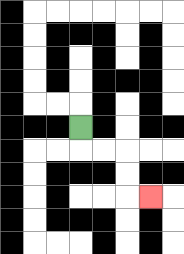{'start': '[3, 5]', 'end': '[6, 8]', 'path_directions': 'D,R,R,D,D,R', 'path_coordinates': '[[3, 5], [3, 6], [4, 6], [5, 6], [5, 7], [5, 8], [6, 8]]'}